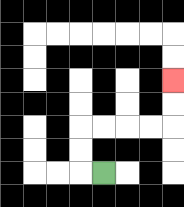{'start': '[4, 7]', 'end': '[7, 3]', 'path_directions': 'L,U,U,R,R,R,R,U,U', 'path_coordinates': '[[4, 7], [3, 7], [3, 6], [3, 5], [4, 5], [5, 5], [6, 5], [7, 5], [7, 4], [7, 3]]'}